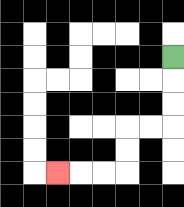{'start': '[7, 2]', 'end': '[2, 7]', 'path_directions': 'D,D,D,L,L,D,D,L,L,L', 'path_coordinates': '[[7, 2], [7, 3], [7, 4], [7, 5], [6, 5], [5, 5], [5, 6], [5, 7], [4, 7], [3, 7], [2, 7]]'}